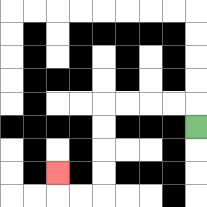{'start': '[8, 5]', 'end': '[2, 7]', 'path_directions': 'U,L,L,L,L,D,D,D,D,L,L,U', 'path_coordinates': '[[8, 5], [8, 4], [7, 4], [6, 4], [5, 4], [4, 4], [4, 5], [4, 6], [4, 7], [4, 8], [3, 8], [2, 8], [2, 7]]'}